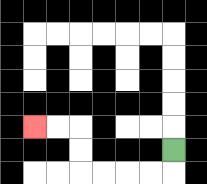{'start': '[7, 6]', 'end': '[1, 5]', 'path_directions': 'D,L,L,L,L,U,U,L,L', 'path_coordinates': '[[7, 6], [7, 7], [6, 7], [5, 7], [4, 7], [3, 7], [3, 6], [3, 5], [2, 5], [1, 5]]'}